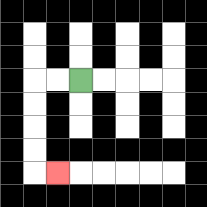{'start': '[3, 3]', 'end': '[2, 7]', 'path_directions': 'L,L,D,D,D,D,R', 'path_coordinates': '[[3, 3], [2, 3], [1, 3], [1, 4], [1, 5], [1, 6], [1, 7], [2, 7]]'}